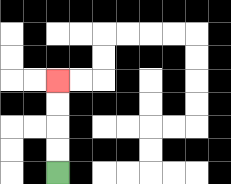{'start': '[2, 7]', 'end': '[2, 3]', 'path_directions': 'U,U,U,U', 'path_coordinates': '[[2, 7], [2, 6], [2, 5], [2, 4], [2, 3]]'}